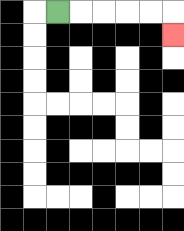{'start': '[2, 0]', 'end': '[7, 1]', 'path_directions': 'R,R,R,R,R,D', 'path_coordinates': '[[2, 0], [3, 0], [4, 0], [5, 0], [6, 0], [7, 0], [7, 1]]'}